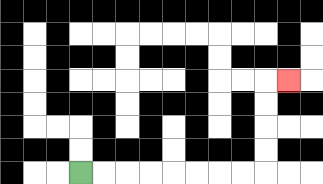{'start': '[3, 7]', 'end': '[12, 3]', 'path_directions': 'R,R,R,R,R,R,R,R,U,U,U,U,R', 'path_coordinates': '[[3, 7], [4, 7], [5, 7], [6, 7], [7, 7], [8, 7], [9, 7], [10, 7], [11, 7], [11, 6], [11, 5], [11, 4], [11, 3], [12, 3]]'}